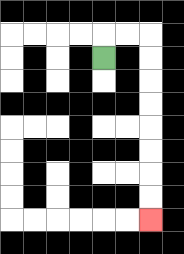{'start': '[4, 2]', 'end': '[6, 9]', 'path_directions': 'U,R,R,D,D,D,D,D,D,D,D', 'path_coordinates': '[[4, 2], [4, 1], [5, 1], [6, 1], [6, 2], [6, 3], [6, 4], [6, 5], [6, 6], [6, 7], [6, 8], [6, 9]]'}